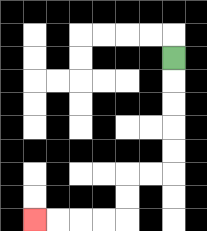{'start': '[7, 2]', 'end': '[1, 9]', 'path_directions': 'D,D,D,D,D,L,L,D,D,L,L,L,L', 'path_coordinates': '[[7, 2], [7, 3], [7, 4], [7, 5], [7, 6], [7, 7], [6, 7], [5, 7], [5, 8], [5, 9], [4, 9], [3, 9], [2, 9], [1, 9]]'}